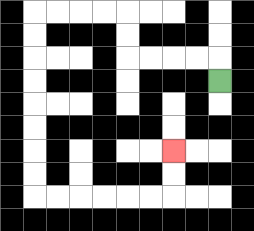{'start': '[9, 3]', 'end': '[7, 6]', 'path_directions': 'U,L,L,L,L,U,U,L,L,L,L,D,D,D,D,D,D,D,D,R,R,R,R,R,R,U,U', 'path_coordinates': '[[9, 3], [9, 2], [8, 2], [7, 2], [6, 2], [5, 2], [5, 1], [5, 0], [4, 0], [3, 0], [2, 0], [1, 0], [1, 1], [1, 2], [1, 3], [1, 4], [1, 5], [1, 6], [1, 7], [1, 8], [2, 8], [3, 8], [4, 8], [5, 8], [6, 8], [7, 8], [7, 7], [7, 6]]'}